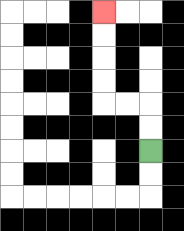{'start': '[6, 6]', 'end': '[4, 0]', 'path_directions': 'U,U,L,L,U,U,U,U', 'path_coordinates': '[[6, 6], [6, 5], [6, 4], [5, 4], [4, 4], [4, 3], [4, 2], [4, 1], [4, 0]]'}